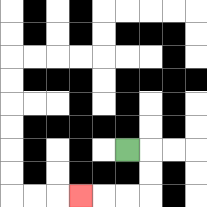{'start': '[5, 6]', 'end': '[3, 8]', 'path_directions': 'R,D,D,L,L,L', 'path_coordinates': '[[5, 6], [6, 6], [6, 7], [6, 8], [5, 8], [4, 8], [3, 8]]'}